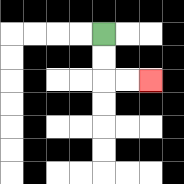{'start': '[4, 1]', 'end': '[6, 3]', 'path_directions': 'D,D,R,R', 'path_coordinates': '[[4, 1], [4, 2], [4, 3], [5, 3], [6, 3]]'}